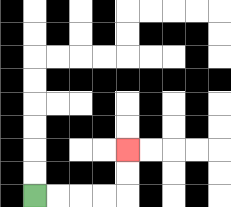{'start': '[1, 8]', 'end': '[5, 6]', 'path_directions': 'R,R,R,R,U,U', 'path_coordinates': '[[1, 8], [2, 8], [3, 8], [4, 8], [5, 8], [5, 7], [5, 6]]'}